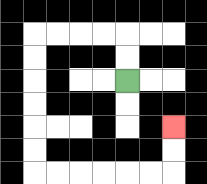{'start': '[5, 3]', 'end': '[7, 5]', 'path_directions': 'U,U,L,L,L,L,D,D,D,D,D,D,R,R,R,R,R,R,U,U', 'path_coordinates': '[[5, 3], [5, 2], [5, 1], [4, 1], [3, 1], [2, 1], [1, 1], [1, 2], [1, 3], [1, 4], [1, 5], [1, 6], [1, 7], [2, 7], [3, 7], [4, 7], [5, 7], [6, 7], [7, 7], [7, 6], [7, 5]]'}